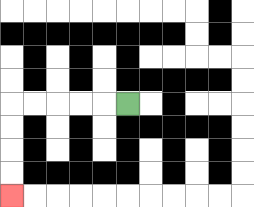{'start': '[5, 4]', 'end': '[0, 8]', 'path_directions': 'L,L,L,L,L,D,D,D,D', 'path_coordinates': '[[5, 4], [4, 4], [3, 4], [2, 4], [1, 4], [0, 4], [0, 5], [0, 6], [0, 7], [0, 8]]'}